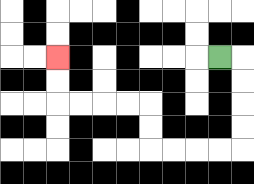{'start': '[9, 2]', 'end': '[2, 2]', 'path_directions': 'R,D,D,D,D,L,L,L,L,U,U,L,L,L,L,U,U', 'path_coordinates': '[[9, 2], [10, 2], [10, 3], [10, 4], [10, 5], [10, 6], [9, 6], [8, 6], [7, 6], [6, 6], [6, 5], [6, 4], [5, 4], [4, 4], [3, 4], [2, 4], [2, 3], [2, 2]]'}